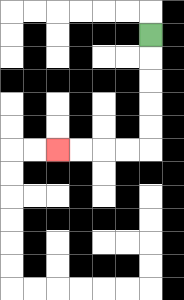{'start': '[6, 1]', 'end': '[2, 6]', 'path_directions': 'D,D,D,D,D,L,L,L,L', 'path_coordinates': '[[6, 1], [6, 2], [6, 3], [6, 4], [6, 5], [6, 6], [5, 6], [4, 6], [3, 6], [2, 6]]'}